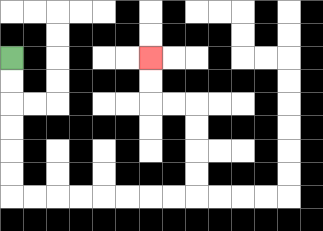{'start': '[0, 2]', 'end': '[6, 2]', 'path_directions': 'D,D,D,D,D,D,R,R,R,R,R,R,R,R,U,U,U,U,L,L,U,U', 'path_coordinates': '[[0, 2], [0, 3], [0, 4], [0, 5], [0, 6], [0, 7], [0, 8], [1, 8], [2, 8], [3, 8], [4, 8], [5, 8], [6, 8], [7, 8], [8, 8], [8, 7], [8, 6], [8, 5], [8, 4], [7, 4], [6, 4], [6, 3], [6, 2]]'}